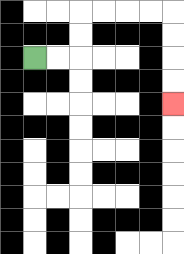{'start': '[1, 2]', 'end': '[7, 4]', 'path_directions': 'R,R,U,U,R,R,R,R,D,D,D,D', 'path_coordinates': '[[1, 2], [2, 2], [3, 2], [3, 1], [3, 0], [4, 0], [5, 0], [6, 0], [7, 0], [7, 1], [7, 2], [7, 3], [7, 4]]'}